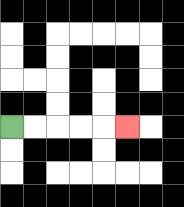{'start': '[0, 5]', 'end': '[5, 5]', 'path_directions': 'R,R,R,R,R', 'path_coordinates': '[[0, 5], [1, 5], [2, 5], [3, 5], [4, 5], [5, 5]]'}